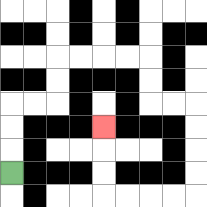{'start': '[0, 7]', 'end': '[4, 5]', 'path_directions': 'U,U,U,R,R,U,U,R,R,R,R,D,D,R,R,D,D,D,D,L,L,L,L,U,U,U', 'path_coordinates': '[[0, 7], [0, 6], [0, 5], [0, 4], [1, 4], [2, 4], [2, 3], [2, 2], [3, 2], [4, 2], [5, 2], [6, 2], [6, 3], [6, 4], [7, 4], [8, 4], [8, 5], [8, 6], [8, 7], [8, 8], [7, 8], [6, 8], [5, 8], [4, 8], [4, 7], [4, 6], [4, 5]]'}